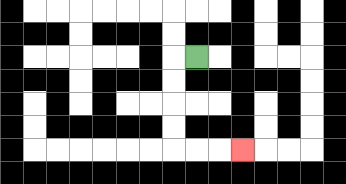{'start': '[8, 2]', 'end': '[10, 6]', 'path_directions': 'L,D,D,D,D,R,R,R', 'path_coordinates': '[[8, 2], [7, 2], [7, 3], [7, 4], [7, 5], [7, 6], [8, 6], [9, 6], [10, 6]]'}